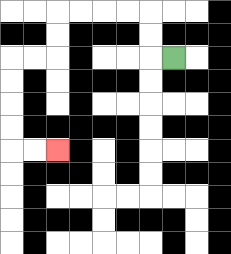{'start': '[7, 2]', 'end': '[2, 6]', 'path_directions': 'L,U,U,L,L,L,L,D,D,L,L,D,D,D,D,R,R', 'path_coordinates': '[[7, 2], [6, 2], [6, 1], [6, 0], [5, 0], [4, 0], [3, 0], [2, 0], [2, 1], [2, 2], [1, 2], [0, 2], [0, 3], [0, 4], [0, 5], [0, 6], [1, 6], [2, 6]]'}